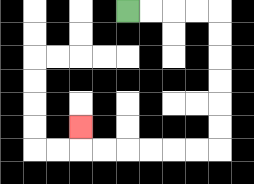{'start': '[5, 0]', 'end': '[3, 5]', 'path_directions': 'R,R,R,R,D,D,D,D,D,D,L,L,L,L,L,L,U', 'path_coordinates': '[[5, 0], [6, 0], [7, 0], [8, 0], [9, 0], [9, 1], [9, 2], [9, 3], [9, 4], [9, 5], [9, 6], [8, 6], [7, 6], [6, 6], [5, 6], [4, 6], [3, 6], [3, 5]]'}